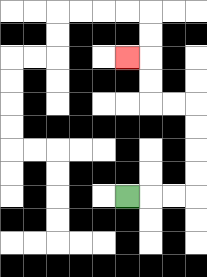{'start': '[5, 8]', 'end': '[5, 2]', 'path_directions': 'R,R,R,U,U,U,U,L,L,U,U,L', 'path_coordinates': '[[5, 8], [6, 8], [7, 8], [8, 8], [8, 7], [8, 6], [8, 5], [8, 4], [7, 4], [6, 4], [6, 3], [6, 2], [5, 2]]'}